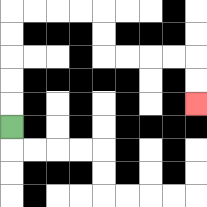{'start': '[0, 5]', 'end': '[8, 4]', 'path_directions': 'U,U,U,U,U,R,R,R,R,D,D,R,R,R,R,D,D', 'path_coordinates': '[[0, 5], [0, 4], [0, 3], [0, 2], [0, 1], [0, 0], [1, 0], [2, 0], [3, 0], [4, 0], [4, 1], [4, 2], [5, 2], [6, 2], [7, 2], [8, 2], [8, 3], [8, 4]]'}